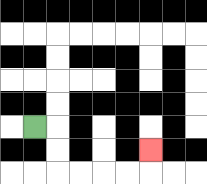{'start': '[1, 5]', 'end': '[6, 6]', 'path_directions': 'R,D,D,R,R,R,R,U', 'path_coordinates': '[[1, 5], [2, 5], [2, 6], [2, 7], [3, 7], [4, 7], [5, 7], [6, 7], [6, 6]]'}